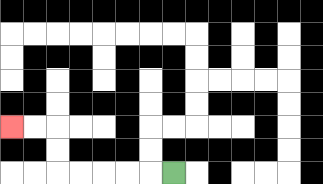{'start': '[7, 7]', 'end': '[0, 5]', 'path_directions': 'L,L,L,L,L,U,U,L,L', 'path_coordinates': '[[7, 7], [6, 7], [5, 7], [4, 7], [3, 7], [2, 7], [2, 6], [2, 5], [1, 5], [0, 5]]'}